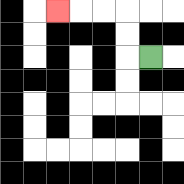{'start': '[6, 2]', 'end': '[2, 0]', 'path_directions': 'L,U,U,L,L,L', 'path_coordinates': '[[6, 2], [5, 2], [5, 1], [5, 0], [4, 0], [3, 0], [2, 0]]'}